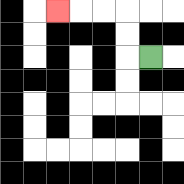{'start': '[6, 2]', 'end': '[2, 0]', 'path_directions': 'L,U,U,L,L,L', 'path_coordinates': '[[6, 2], [5, 2], [5, 1], [5, 0], [4, 0], [3, 0], [2, 0]]'}